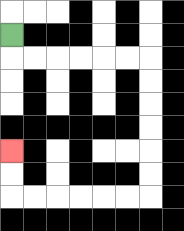{'start': '[0, 1]', 'end': '[0, 6]', 'path_directions': 'D,R,R,R,R,R,R,D,D,D,D,D,D,L,L,L,L,L,L,U,U', 'path_coordinates': '[[0, 1], [0, 2], [1, 2], [2, 2], [3, 2], [4, 2], [5, 2], [6, 2], [6, 3], [6, 4], [6, 5], [6, 6], [6, 7], [6, 8], [5, 8], [4, 8], [3, 8], [2, 8], [1, 8], [0, 8], [0, 7], [0, 6]]'}